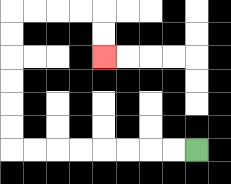{'start': '[8, 6]', 'end': '[4, 2]', 'path_directions': 'L,L,L,L,L,L,L,L,U,U,U,U,U,U,R,R,R,R,D,D', 'path_coordinates': '[[8, 6], [7, 6], [6, 6], [5, 6], [4, 6], [3, 6], [2, 6], [1, 6], [0, 6], [0, 5], [0, 4], [0, 3], [0, 2], [0, 1], [0, 0], [1, 0], [2, 0], [3, 0], [4, 0], [4, 1], [4, 2]]'}